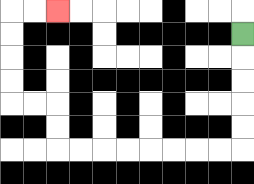{'start': '[10, 1]', 'end': '[2, 0]', 'path_directions': 'D,D,D,D,D,L,L,L,L,L,L,L,L,U,U,L,L,U,U,U,U,R,R', 'path_coordinates': '[[10, 1], [10, 2], [10, 3], [10, 4], [10, 5], [10, 6], [9, 6], [8, 6], [7, 6], [6, 6], [5, 6], [4, 6], [3, 6], [2, 6], [2, 5], [2, 4], [1, 4], [0, 4], [0, 3], [0, 2], [0, 1], [0, 0], [1, 0], [2, 0]]'}